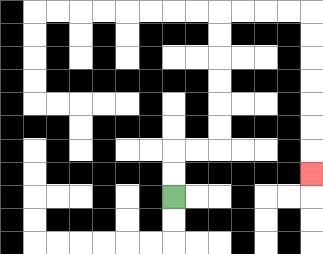{'start': '[7, 8]', 'end': '[13, 7]', 'path_directions': 'U,U,R,R,U,U,U,U,U,U,R,R,R,R,D,D,D,D,D,D,D', 'path_coordinates': '[[7, 8], [7, 7], [7, 6], [8, 6], [9, 6], [9, 5], [9, 4], [9, 3], [9, 2], [9, 1], [9, 0], [10, 0], [11, 0], [12, 0], [13, 0], [13, 1], [13, 2], [13, 3], [13, 4], [13, 5], [13, 6], [13, 7]]'}